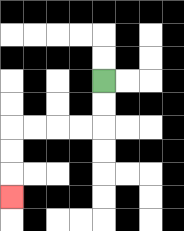{'start': '[4, 3]', 'end': '[0, 8]', 'path_directions': 'D,D,L,L,L,L,D,D,D', 'path_coordinates': '[[4, 3], [4, 4], [4, 5], [3, 5], [2, 5], [1, 5], [0, 5], [0, 6], [0, 7], [0, 8]]'}